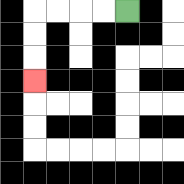{'start': '[5, 0]', 'end': '[1, 3]', 'path_directions': 'L,L,L,L,D,D,D', 'path_coordinates': '[[5, 0], [4, 0], [3, 0], [2, 0], [1, 0], [1, 1], [1, 2], [1, 3]]'}